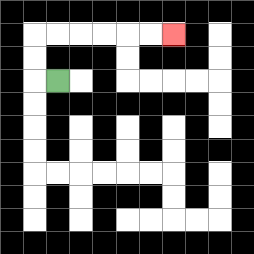{'start': '[2, 3]', 'end': '[7, 1]', 'path_directions': 'L,U,U,R,R,R,R,R,R', 'path_coordinates': '[[2, 3], [1, 3], [1, 2], [1, 1], [2, 1], [3, 1], [4, 1], [5, 1], [6, 1], [7, 1]]'}